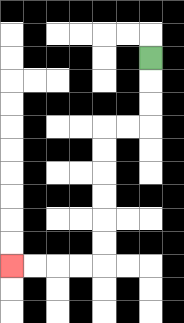{'start': '[6, 2]', 'end': '[0, 11]', 'path_directions': 'D,D,D,L,L,D,D,D,D,D,D,L,L,L,L', 'path_coordinates': '[[6, 2], [6, 3], [6, 4], [6, 5], [5, 5], [4, 5], [4, 6], [4, 7], [4, 8], [4, 9], [4, 10], [4, 11], [3, 11], [2, 11], [1, 11], [0, 11]]'}